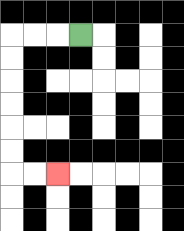{'start': '[3, 1]', 'end': '[2, 7]', 'path_directions': 'L,L,L,D,D,D,D,D,D,R,R', 'path_coordinates': '[[3, 1], [2, 1], [1, 1], [0, 1], [0, 2], [0, 3], [0, 4], [0, 5], [0, 6], [0, 7], [1, 7], [2, 7]]'}